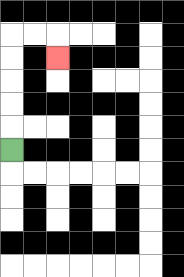{'start': '[0, 6]', 'end': '[2, 2]', 'path_directions': 'U,U,U,U,U,R,R,D', 'path_coordinates': '[[0, 6], [0, 5], [0, 4], [0, 3], [0, 2], [0, 1], [1, 1], [2, 1], [2, 2]]'}